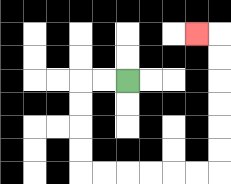{'start': '[5, 3]', 'end': '[8, 1]', 'path_directions': 'L,L,D,D,D,D,R,R,R,R,R,R,U,U,U,U,U,U,L', 'path_coordinates': '[[5, 3], [4, 3], [3, 3], [3, 4], [3, 5], [3, 6], [3, 7], [4, 7], [5, 7], [6, 7], [7, 7], [8, 7], [9, 7], [9, 6], [9, 5], [9, 4], [9, 3], [9, 2], [9, 1], [8, 1]]'}